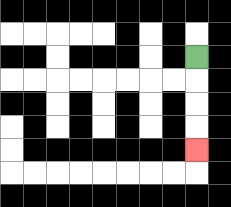{'start': '[8, 2]', 'end': '[8, 6]', 'path_directions': 'D,D,D,D', 'path_coordinates': '[[8, 2], [8, 3], [8, 4], [8, 5], [8, 6]]'}